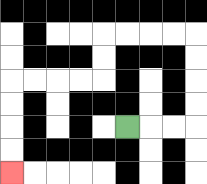{'start': '[5, 5]', 'end': '[0, 7]', 'path_directions': 'R,R,R,U,U,U,U,L,L,L,L,D,D,L,L,L,L,D,D,D,D', 'path_coordinates': '[[5, 5], [6, 5], [7, 5], [8, 5], [8, 4], [8, 3], [8, 2], [8, 1], [7, 1], [6, 1], [5, 1], [4, 1], [4, 2], [4, 3], [3, 3], [2, 3], [1, 3], [0, 3], [0, 4], [0, 5], [0, 6], [0, 7]]'}